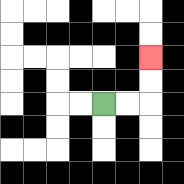{'start': '[4, 4]', 'end': '[6, 2]', 'path_directions': 'R,R,U,U', 'path_coordinates': '[[4, 4], [5, 4], [6, 4], [6, 3], [6, 2]]'}